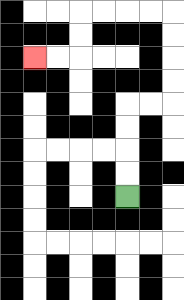{'start': '[5, 8]', 'end': '[1, 2]', 'path_directions': 'U,U,U,U,R,R,U,U,U,U,L,L,L,L,D,D,L,L', 'path_coordinates': '[[5, 8], [5, 7], [5, 6], [5, 5], [5, 4], [6, 4], [7, 4], [7, 3], [7, 2], [7, 1], [7, 0], [6, 0], [5, 0], [4, 0], [3, 0], [3, 1], [3, 2], [2, 2], [1, 2]]'}